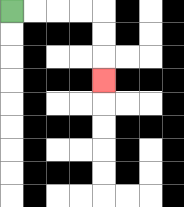{'start': '[0, 0]', 'end': '[4, 3]', 'path_directions': 'R,R,R,R,D,D,D', 'path_coordinates': '[[0, 0], [1, 0], [2, 0], [3, 0], [4, 0], [4, 1], [4, 2], [4, 3]]'}